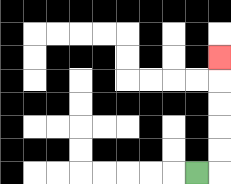{'start': '[8, 7]', 'end': '[9, 2]', 'path_directions': 'R,U,U,U,U,U', 'path_coordinates': '[[8, 7], [9, 7], [9, 6], [9, 5], [9, 4], [9, 3], [9, 2]]'}